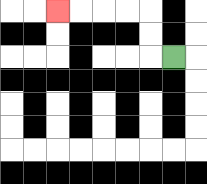{'start': '[7, 2]', 'end': '[2, 0]', 'path_directions': 'L,U,U,L,L,L,L', 'path_coordinates': '[[7, 2], [6, 2], [6, 1], [6, 0], [5, 0], [4, 0], [3, 0], [2, 0]]'}